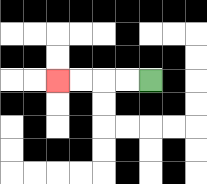{'start': '[6, 3]', 'end': '[2, 3]', 'path_directions': 'L,L,L,L', 'path_coordinates': '[[6, 3], [5, 3], [4, 3], [3, 3], [2, 3]]'}